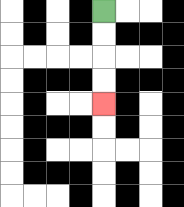{'start': '[4, 0]', 'end': '[4, 4]', 'path_directions': 'D,D,D,D', 'path_coordinates': '[[4, 0], [4, 1], [4, 2], [4, 3], [4, 4]]'}